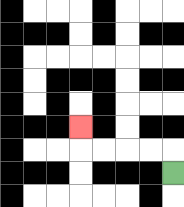{'start': '[7, 7]', 'end': '[3, 5]', 'path_directions': 'U,L,L,L,L,U', 'path_coordinates': '[[7, 7], [7, 6], [6, 6], [5, 6], [4, 6], [3, 6], [3, 5]]'}